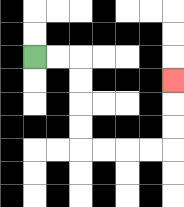{'start': '[1, 2]', 'end': '[7, 3]', 'path_directions': 'R,R,D,D,D,D,R,R,R,R,U,U,U', 'path_coordinates': '[[1, 2], [2, 2], [3, 2], [3, 3], [3, 4], [3, 5], [3, 6], [4, 6], [5, 6], [6, 6], [7, 6], [7, 5], [7, 4], [7, 3]]'}